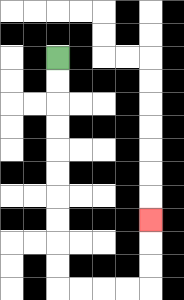{'start': '[2, 2]', 'end': '[6, 9]', 'path_directions': 'D,D,D,D,D,D,D,D,D,D,R,R,R,R,U,U,U', 'path_coordinates': '[[2, 2], [2, 3], [2, 4], [2, 5], [2, 6], [2, 7], [2, 8], [2, 9], [2, 10], [2, 11], [2, 12], [3, 12], [4, 12], [5, 12], [6, 12], [6, 11], [6, 10], [6, 9]]'}